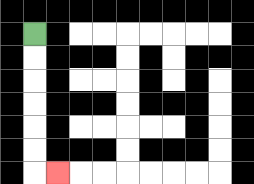{'start': '[1, 1]', 'end': '[2, 7]', 'path_directions': 'D,D,D,D,D,D,R', 'path_coordinates': '[[1, 1], [1, 2], [1, 3], [1, 4], [1, 5], [1, 6], [1, 7], [2, 7]]'}